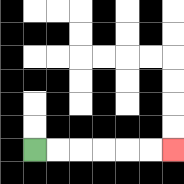{'start': '[1, 6]', 'end': '[7, 6]', 'path_directions': 'R,R,R,R,R,R', 'path_coordinates': '[[1, 6], [2, 6], [3, 6], [4, 6], [5, 6], [6, 6], [7, 6]]'}